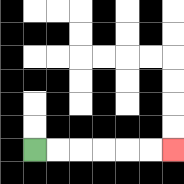{'start': '[1, 6]', 'end': '[7, 6]', 'path_directions': 'R,R,R,R,R,R', 'path_coordinates': '[[1, 6], [2, 6], [3, 6], [4, 6], [5, 6], [6, 6], [7, 6]]'}